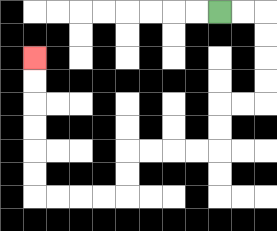{'start': '[9, 0]', 'end': '[1, 2]', 'path_directions': 'R,R,D,D,D,D,L,L,D,D,L,L,L,L,D,D,L,L,L,L,U,U,U,U,U,U', 'path_coordinates': '[[9, 0], [10, 0], [11, 0], [11, 1], [11, 2], [11, 3], [11, 4], [10, 4], [9, 4], [9, 5], [9, 6], [8, 6], [7, 6], [6, 6], [5, 6], [5, 7], [5, 8], [4, 8], [3, 8], [2, 8], [1, 8], [1, 7], [1, 6], [1, 5], [1, 4], [1, 3], [1, 2]]'}